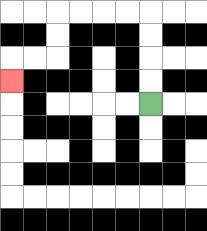{'start': '[6, 4]', 'end': '[0, 3]', 'path_directions': 'U,U,U,U,L,L,L,L,D,D,L,L,D', 'path_coordinates': '[[6, 4], [6, 3], [6, 2], [6, 1], [6, 0], [5, 0], [4, 0], [3, 0], [2, 0], [2, 1], [2, 2], [1, 2], [0, 2], [0, 3]]'}